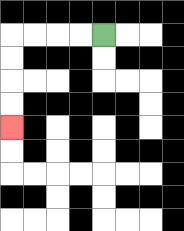{'start': '[4, 1]', 'end': '[0, 5]', 'path_directions': 'L,L,L,L,D,D,D,D', 'path_coordinates': '[[4, 1], [3, 1], [2, 1], [1, 1], [0, 1], [0, 2], [0, 3], [0, 4], [0, 5]]'}